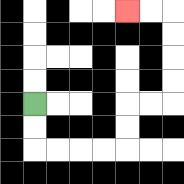{'start': '[1, 4]', 'end': '[5, 0]', 'path_directions': 'D,D,R,R,R,R,U,U,R,R,U,U,U,U,L,L', 'path_coordinates': '[[1, 4], [1, 5], [1, 6], [2, 6], [3, 6], [4, 6], [5, 6], [5, 5], [5, 4], [6, 4], [7, 4], [7, 3], [7, 2], [7, 1], [7, 0], [6, 0], [5, 0]]'}